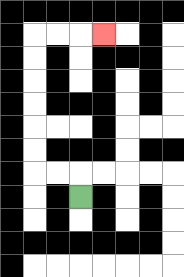{'start': '[3, 8]', 'end': '[4, 1]', 'path_directions': 'U,L,L,U,U,U,U,U,U,R,R,R', 'path_coordinates': '[[3, 8], [3, 7], [2, 7], [1, 7], [1, 6], [1, 5], [1, 4], [1, 3], [1, 2], [1, 1], [2, 1], [3, 1], [4, 1]]'}